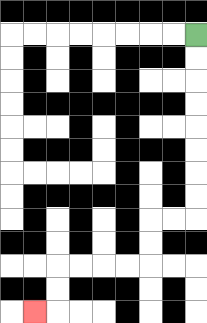{'start': '[8, 1]', 'end': '[1, 13]', 'path_directions': 'D,D,D,D,D,D,D,D,L,L,D,D,L,L,L,L,D,D,L', 'path_coordinates': '[[8, 1], [8, 2], [8, 3], [8, 4], [8, 5], [8, 6], [8, 7], [8, 8], [8, 9], [7, 9], [6, 9], [6, 10], [6, 11], [5, 11], [4, 11], [3, 11], [2, 11], [2, 12], [2, 13], [1, 13]]'}